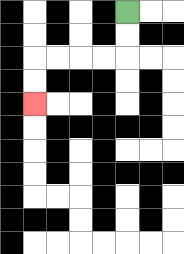{'start': '[5, 0]', 'end': '[1, 4]', 'path_directions': 'D,D,L,L,L,L,D,D', 'path_coordinates': '[[5, 0], [5, 1], [5, 2], [4, 2], [3, 2], [2, 2], [1, 2], [1, 3], [1, 4]]'}